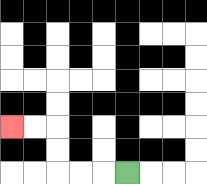{'start': '[5, 7]', 'end': '[0, 5]', 'path_directions': 'L,L,L,U,U,L,L', 'path_coordinates': '[[5, 7], [4, 7], [3, 7], [2, 7], [2, 6], [2, 5], [1, 5], [0, 5]]'}